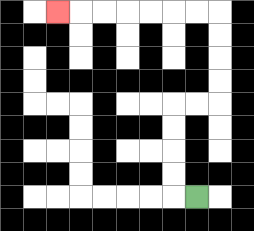{'start': '[8, 8]', 'end': '[2, 0]', 'path_directions': 'L,U,U,U,U,R,R,U,U,U,U,L,L,L,L,L,L,L', 'path_coordinates': '[[8, 8], [7, 8], [7, 7], [7, 6], [7, 5], [7, 4], [8, 4], [9, 4], [9, 3], [9, 2], [9, 1], [9, 0], [8, 0], [7, 0], [6, 0], [5, 0], [4, 0], [3, 0], [2, 0]]'}